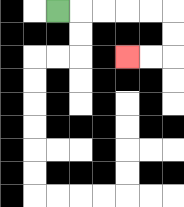{'start': '[2, 0]', 'end': '[5, 2]', 'path_directions': 'R,R,R,R,R,D,D,L,L', 'path_coordinates': '[[2, 0], [3, 0], [4, 0], [5, 0], [6, 0], [7, 0], [7, 1], [7, 2], [6, 2], [5, 2]]'}